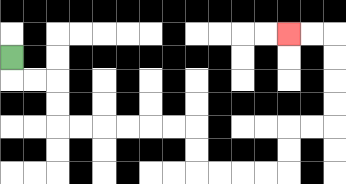{'start': '[0, 2]', 'end': '[12, 1]', 'path_directions': 'D,R,R,D,D,R,R,R,R,R,R,D,D,R,R,R,R,U,U,R,R,U,U,U,U,L,L', 'path_coordinates': '[[0, 2], [0, 3], [1, 3], [2, 3], [2, 4], [2, 5], [3, 5], [4, 5], [5, 5], [6, 5], [7, 5], [8, 5], [8, 6], [8, 7], [9, 7], [10, 7], [11, 7], [12, 7], [12, 6], [12, 5], [13, 5], [14, 5], [14, 4], [14, 3], [14, 2], [14, 1], [13, 1], [12, 1]]'}